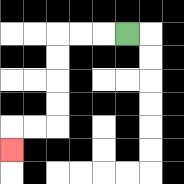{'start': '[5, 1]', 'end': '[0, 6]', 'path_directions': 'L,L,L,D,D,D,D,L,L,D', 'path_coordinates': '[[5, 1], [4, 1], [3, 1], [2, 1], [2, 2], [2, 3], [2, 4], [2, 5], [1, 5], [0, 5], [0, 6]]'}